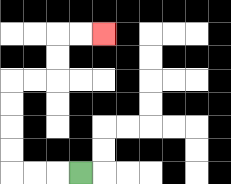{'start': '[3, 7]', 'end': '[4, 1]', 'path_directions': 'L,L,L,U,U,U,U,R,R,U,U,R,R', 'path_coordinates': '[[3, 7], [2, 7], [1, 7], [0, 7], [0, 6], [0, 5], [0, 4], [0, 3], [1, 3], [2, 3], [2, 2], [2, 1], [3, 1], [4, 1]]'}